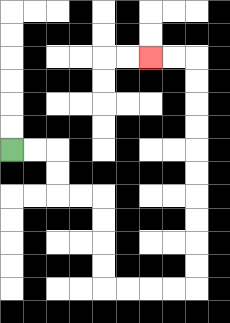{'start': '[0, 6]', 'end': '[6, 2]', 'path_directions': 'R,R,D,D,R,R,D,D,D,D,R,R,R,R,U,U,U,U,U,U,U,U,U,U,L,L', 'path_coordinates': '[[0, 6], [1, 6], [2, 6], [2, 7], [2, 8], [3, 8], [4, 8], [4, 9], [4, 10], [4, 11], [4, 12], [5, 12], [6, 12], [7, 12], [8, 12], [8, 11], [8, 10], [8, 9], [8, 8], [8, 7], [8, 6], [8, 5], [8, 4], [8, 3], [8, 2], [7, 2], [6, 2]]'}